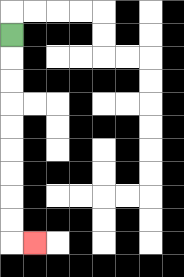{'start': '[0, 1]', 'end': '[1, 10]', 'path_directions': 'D,D,D,D,D,D,D,D,D,R', 'path_coordinates': '[[0, 1], [0, 2], [0, 3], [0, 4], [0, 5], [0, 6], [0, 7], [0, 8], [0, 9], [0, 10], [1, 10]]'}